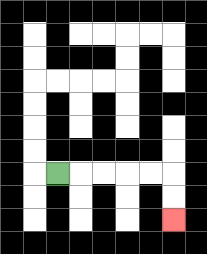{'start': '[2, 7]', 'end': '[7, 9]', 'path_directions': 'R,R,R,R,R,D,D', 'path_coordinates': '[[2, 7], [3, 7], [4, 7], [5, 7], [6, 7], [7, 7], [7, 8], [7, 9]]'}